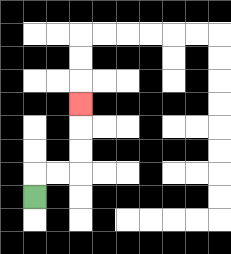{'start': '[1, 8]', 'end': '[3, 4]', 'path_directions': 'U,R,R,U,U,U', 'path_coordinates': '[[1, 8], [1, 7], [2, 7], [3, 7], [3, 6], [3, 5], [3, 4]]'}